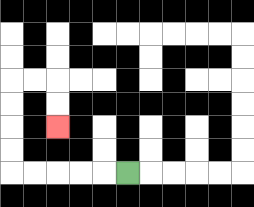{'start': '[5, 7]', 'end': '[2, 5]', 'path_directions': 'L,L,L,L,L,U,U,U,U,R,R,D,D', 'path_coordinates': '[[5, 7], [4, 7], [3, 7], [2, 7], [1, 7], [0, 7], [0, 6], [0, 5], [0, 4], [0, 3], [1, 3], [2, 3], [2, 4], [2, 5]]'}